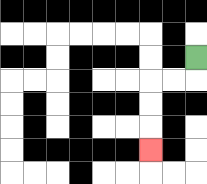{'start': '[8, 2]', 'end': '[6, 6]', 'path_directions': 'D,L,L,D,D,D', 'path_coordinates': '[[8, 2], [8, 3], [7, 3], [6, 3], [6, 4], [6, 5], [6, 6]]'}